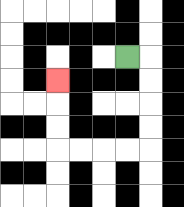{'start': '[5, 2]', 'end': '[2, 3]', 'path_directions': 'R,D,D,D,D,L,L,L,L,U,U,U', 'path_coordinates': '[[5, 2], [6, 2], [6, 3], [6, 4], [6, 5], [6, 6], [5, 6], [4, 6], [3, 6], [2, 6], [2, 5], [2, 4], [2, 3]]'}